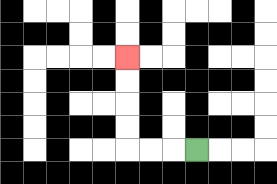{'start': '[8, 6]', 'end': '[5, 2]', 'path_directions': 'L,L,L,U,U,U,U', 'path_coordinates': '[[8, 6], [7, 6], [6, 6], [5, 6], [5, 5], [5, 4], [5, 3], [5, 2]]'}